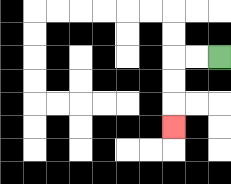{'start': '[9, 2]', 'end': '[7, 5]', 'path_directions': 'L,L,D,D,D', 'path_coordinates': '[[9, 2], [8, 2], [7, 2], [7, 3], [7, 4], [7, 5]]'}